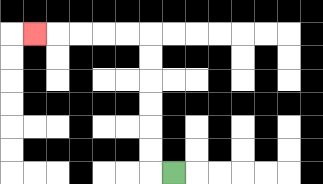{'start': '[7, 7]', 'end': '[1, 1]', 'path_directions': 'L,U,U,U,U,U,U,L,L,L,L,L', 'path_coordinates': '[[7, 7], [6, 7], [6, 6], [6, 5], [6, 4], [6, 3], [6, 2], [6, 1], [5, 1], [4, 1], [3, 1], [2, 1], [1, 1]]'}